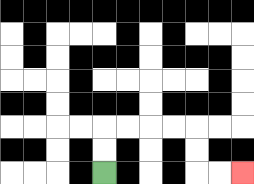{'start': '[4, 7]', 'end': '[10, 7]', 'path_directions': 'U,U,R,R,R,R,D,D,R,R', 'path_coordinates': '[[4, 7], [4, 6], [4, 5], [5, 5], [6, 5], [7, 5], [8, 5], [8, 6], [8, 7], [9, 7], [10, 7]]'}